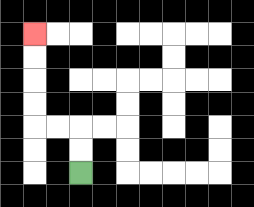{'start': '[3, 7]', 'end': '[1, 1]', 'path_directions': 'U,U,L,L,U,U,U,U', 'path_coordinates': '[[3, 7], [3, 6], [3, 5], [2, 5], [1, 5], [1, 4], [1, 3], [1, 2], [1, 1]]'}